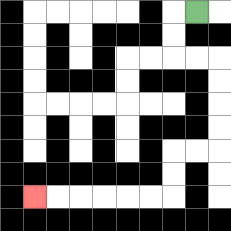{'start': '[8, 0]', 'end': '[1, 8]', 'path_directions': 'L,D,D,R,R,D,D,D,D,L,L,D,D,L,L,L,L,L,L', 'path_coordinates': '[[8, 0], [7, 0], [7, 1], [7, 2], [8, 2], [9, 2], [9, 3], [9, 4], [9, 5], [9, 6], [8, 6], [7, 6], [7, 7], [7, 8], [6, 8], [5, 8], [4, 8], [3, 8], [2, 8], [1, 8]]'}